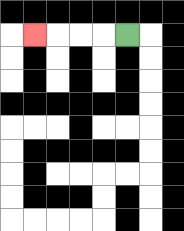{'start': '[5, 1]', 'end': '[1, 1]', 'path_directions': 'L,L,L,L', 'path_coordinates': '[[5, 1], [4, 1], [3, 1], [2, 1], [1, 1]]'}